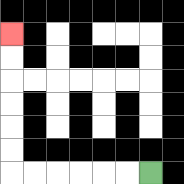{'start': '[6, 7]', 'end': '[0, 1]', 'path_directions': 'L,L,L,L,L,L,U,U,U,U,U,U', 'path_coordinates': '[[6, 7], [5, 7], [4, 7], [3, 7], [2, 7], [1, 7], [0, 7], [0, 6], [0, 5], [0, 4], [0, 3], [0, 2], [0, 1]]'}